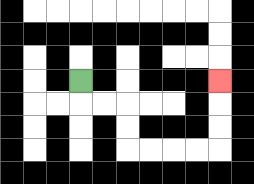{'start': '[3, 3]', 'end': '[9, 3]', 'path_directions': 'D,R,R,D,D,R,R,R,R,U,U,U', 'path_coordinates': '[[3, 3], [3, 4], [4, 4], [5, 4], [5, 5], [5, 6], [6, 6], [7, 6], [8, 6], [9, 6], [9, 5], [9, 4], [9, 3]]'}